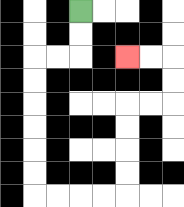{'start': '[3, 0]', 'end': '[5, 2]', 'path_directions': 'D,D,L,L,D,D,D,D,D,D,R,R,R,R,U,U,U,U,R,R,U,U,L,L', 'path_coordinates': '[[3, 0], [3, 1], [3, 2], [2, 2], [1, 2], [1, 3], [1, 4], [1, 5], [1, 6], [1, 7], [1, 8], [2, 8], [3, 8], [4, 8], [5, 8], [5, 7], [5, 6], [5, 5], [5, 4], [6, 4], [7, 4], [7, 3], [7, 2], [6, 2], [5, 2]]'}